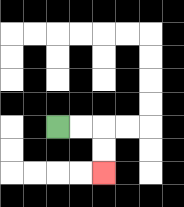{'start': '[2, 5]', 'end': '[4, 7]', 'path_directions': 'R,R,D,D', 'path_coordinates': '[[2, 5], [3, 5], [4, 5], [4, 6], [4, 7]]'}